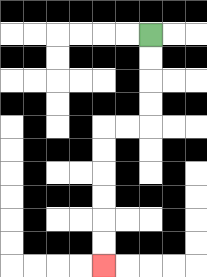{'start': '[6, 1]', 'end': '[4, 11]', 'path_directions': 'D,D,D,D,L,L,D,D,D,D,D,D', 'path_coordinates': '[[6, 1], [6, 2], [6, 3], [6, 4], [6, 5], [5, 5], [4, 5], [4, 6], [4, 7], [4, 8], [4, 9], [4, 10], [4, 11]]'}